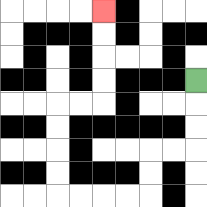{'start': '[8, 3]', 'end': '[4, 0]', 'path_directions': 'D,D,D,L,L,D,D,L,L,L,L,U,U,U,U,R,R,U,U,U,U', 'path_coordinates': '[[8, 3], [8, 4], [8, 5], [8, 6], [7, 6], [6, 6], [6, 7], [6, 8], [5, 8], [4, 8], [3, 8], [2, 8], [2, 7], [2, 6], [2, 5], [2, 4], [3, 4], [4, 4], [4, 3], [4, 2], [4, 1], [4, 0]]'}